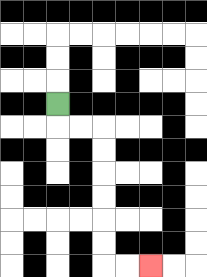{'start': '[2, 4]', 'end': '[6, 11]', 'path_directions': 'D,R,R,D,D,D,D,D,D,R,R', 'path_coordinates': '[[2, 4], [2, 5], [3, 5], [4, 5], [4, 6], [4, 7], [4, 8], [4, 9], [4, 10], [4, 11], [5, 11], [6, 11]]'}